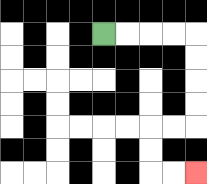{'start': '[4, 1]', 'end': '[8, 7]', 'path_directions': 'R,R,R,R,D,D,D,D,L,L,D,D,R,R', 'path_coordinates': '[[4, 1], [5, 1], [6, 1], [7, 1], [8, 1], [8, 2], [8, 3], [8, 4], [8, 5], [7, 5], [6, 5], [6, 6], [6, 7], [7, 7], [8, 7]]'}